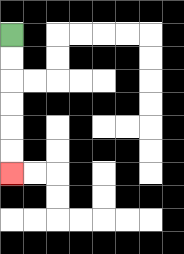{'start': '[0, 1]', 'end': '[0, 7]', 'path_directions': 'D,D,D,D,D,D', 'path_coordinates': '[[0, 1], [0, 2], [0, 3], [0, 4], [0, 5], [0, 6], [0, 7]]'}